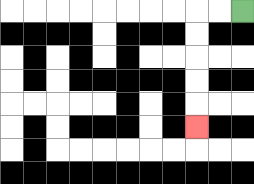{'start': '[10, 0]', 'end': '[8, 5]', 'path_directions': 'L,L,D,D,D,D,D', 'path_coordinates': '[[10, 0], [9, 0], [8, 0], [8, 1], [8, 2], [8, 3], [8, 4], [8, 5]]'}